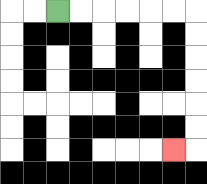{'start': '[2, 0]', 'end': '[7, 6]', 'path_directions': 'R,R,R,R,R,R,D,D,D,D,D,D,L', 'path_coordinates': '[[2, 0], [3, 0], [4, 0], [5, 0], [6, 0], [7, 0], [8, 0], [8, 1], [8, 2], [8, 3], [8, 4], [8, 5], [8, 6], [7, 6]]'}